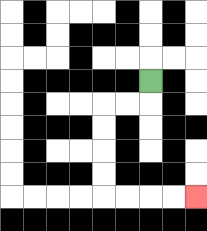{'start': '[6, 3]', 'end': '[8, 8]', 'path_directions': 'D,L,L,D,D,D,D,R,R,R,R', 'path_coordinates': '[[6, 3], [6, 4], [5, 4], [4, 4], [4, 5], [4, 6], [4, 7], [4, 8], [5, 8], [6, 8], [7, 8], [8, 8]]'}